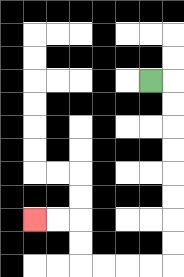{'start': '[6, 3]', 'end': '[1, 9]', 'path_directions': 'R,D,D,D,D,D,D,D,D,L,L,L,L,U,U,L,L', 'path_coordinates': '[[6, 3], [7, 3], [7, 4], [7, 5], [7, 6], [7, 7], [7, 8], [7, 9], [7, 10], [7, 11], [6, 11], [5, 11], [4, 11], [3, 11], [3, 10], [3, 9], [2, 9], [1, 9]]'}